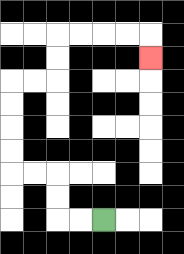{'start': '[4, 9]', 'end': '[6, 2]', 'path_directions': 'L,L,U,U,L,L,U,U,U,U,R,R,U,U,R,R,R,R,D', 'path_coordinates': '[[4, 9], [3, 9], [2, 9], [2, 8], [2, 7], [1, 7], [0, 7], [0, 6], [0, 5], [0, 4], [0, 3], [1, 3], [2, 3], [2, 2], [2, 1], [3, 1], [4, 1], [5, 1], [6, 1], [6, 2]]'}